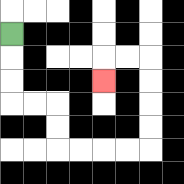{'start': '[0, 1]', 'end': '[4, 3]', 'path_directions': 'D,D,D,R,R,D,D,R,R,R,R,U,U,U,U,L,L,D', 'path_coordinates': '[[0, 1], [0, 2], [0, 3], [0, 4], [1, 4], [2, 4], [2, 5], [2, 6], [3, 6], [4, 6], [5, 6], [6, 6], [6, 5], [6, 4], [6, 3], [6, 2], [5, 2], [4, 2], [4, 3]]'}